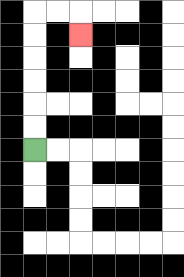{'start': '[1, 6]', 'end': '[3, 1]', 'path_directions': 'U,U,U,U,U,U,R,R,D', 'path_coordinates': '[[1, 6], [1, 5], [1, 4], [1, 3], [1, 2], [1, 1], [1, 0], [2, 0], [3, 0], [3, 1]]'}